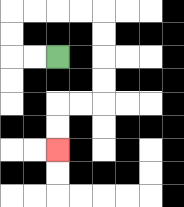{'start': '[2, 2]', 'end': '[2, 6]', 'path_directions': 'L,L,U,U,R,R,R,R,D,D,D,D,L,L,D,D', 'path_coordinates': '[[2, 2], [1, 2], [0, 2], [0, 1], [0, 0], [1, 0], [2, 0], [3, 0], [4, 0], [4, 1], [4, 2], [4, 3], [4, 4], [3, 4], [2, 4], [2, 5], [2, 6]]'}